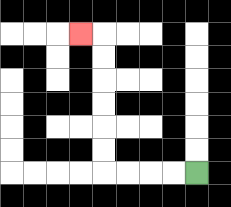{'start': '[8, 7]', 'end': '[3, 1]', 'path_directions': 'L,L,L,L,U,U,U,U,U,U,L', 'path_coordinates': '[[8, 7], [7, 7], [6, 7], [5, 7], [4, 7], [4, 6], [4, 5], [4, 4], [4, 3], [4, 2], [4, 1], [3, 1]]'}